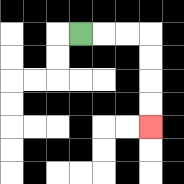{'start': '[3, 1]', 'end': '[6, 5]', 'path_directions': 'R,R,R,D,D,D,D', 'path_coordinates': '[[3, 1], [4, 1], [5, 1], [6, 1], [6, 2], [6, 3], [6, 4], [6, 5]]'}